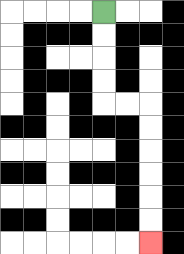{'start': '[4, 0]', 'end': '[6, 10]', 'path_directions': 'D,D,D,D,R,R,D,D,D,D,D,D', 'path_coordinates': '[[4, 0], [4, 1], [4, 2], [4, 3], [4, 4], [5, 4], [6, 4], [6, 5], [6, 6], [6, 7], [6, 8], [6, 9], [6, 10]]'}